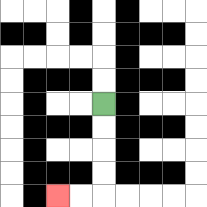{'start': '[4, 4]', 'end': '[2, 8]', 'path_directions': 'D,D,D,D,L,L', 'path_coordinates': '[[4, 4], [4, 5], [4, 6], [4, 7], [4, 8], [3, 8], [2, 8]]'}